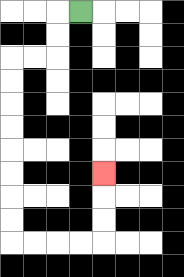{'start': '[3, 0]', 'end': '[4, 7]', 'path_directions': 'L,D,D,L,L,D,D,D,D,D,D,D,D,R,R,R,R,U,U,U', 'path_coordinates': '[[3, 0], [2, 0], [2, 1], [2, 2], [1, 2], [0, 2], [0, 3], [0, 4], [0, 5], [0, 6], [0, 7], [0, 8], [0, 9], [0, 10], [1, 10], [2, 10], [3, 10], [4, 10], [4, 9], [4, 8], [4, 7]]'}